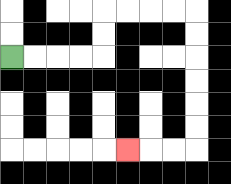{'start': '[0, 2]', 'end': '[5, 6]', 'path_directions': 'R,R,R,R,U,U,R,R,R,R,D,D,D,D,D,D,L,L,L', 'path_coordinates': '[[0, 2], [1, 2], [2, 2], [3, 2], [4, 2], [4, 1], [4, 0], [5, 0], [6, 0], [7, 0], [8, 0], [8, 1], [8, 2], [8, 3], [8, 4], [8, 5], [8, 6], [7, 6], [6, 6], [5, 6]]'}